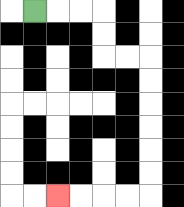{'start': '[1, 0]', 'end': '[2, 8]', 'path_directions': 'R,R,R,D,D,R,R,D,D,D,D,D,D,L,L,L,L', 'path_coordinates': '[[1, 0], [2, 0], [3, 0], [4, 0], [4, 1], [4, 2], [5, 2], [6, 2], [6, 3], [6, 4], [6, 5], [6, 6], [6, 7], [6, 8], [5, 8], [4, 8], [3, 8], [2, 8]]'}